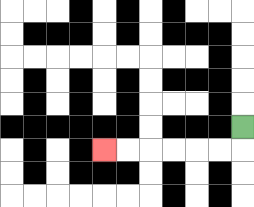{'start': '[10, 5]', 'end': '[4, 6]', 'path_directions': 'D,L,L,L,L,L,L', 'path_coordinates': '[[10, 5], [10, 6], [9, 6], [8, 6], [7, 6], [6, 6], [5, 6], [4, 6]]'}